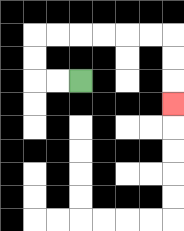{'start': '[3, 3]', 'end': '[7, 4]', 'path_directions': 'L,L,U,U,R,R,R,R,R,R,D,D,D', 'path_coordinates': '[[3, 3], [2, 3], [1, 3], [1, 2], [1, 1], [2, 1], [3, 1], [4, 1], [5, 1], [6, 1], [7, 1], [7, 2], [7, 3], [7, 4]]'}